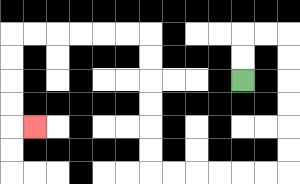{'start': '[10, 3]', 'end': '[1, 5]', 'path_directions': 'U,U,R,R,D,D,D,D,D,D,L,L,L,L,L,L,U,U,U,U,U,U,L,L,L,L,L,L,D,D,D,D,R', 'path_coordinates': '[[10, 3], [10, 2], [10, 1], [11, 1], [12, 1], [12, 2], [12, 3], [12, 4], [12, 5], [12, 6], [12, 7], [11, 7], [10, 7], [9, 7], [8, 7], [7, 7], [6, 7], [6, 6], [6, 5], [6, 4], [6, 3], [6, 2], [6, 1], [5, 1], [4, 1], [3, 1], [2, 1], [1, 1], [0, 1], [0, 2], [0, 3], [0, 4], [0, 5], [1, 5]]'}